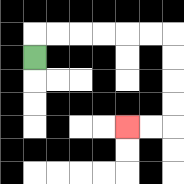{'start': '[1, 2]', 'end': '[5, 5]', 'path_directions': 'U,R,R,R,R,R,R,D,D,D,D,L,L', 'path_coordinates': '[[1, 2], [1, 1], [2, 1], [3, 1], [4, 1], [5, 1], [6, 1], [7, 1], [7, 2], [7, 3], [7, 4], [7, 5], [6, 5], [5, 5]]'}